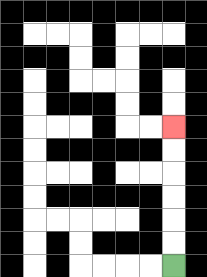{'start': '[7, 11]', 'end': '[7, 5]', 'path_directions': 'U,U,U,U,U,U', 'path_coordinates': '[[7, 11], [7, 10], [7, 9], [7, 8], [7, 7], [7, 6], [7, 5]]'}